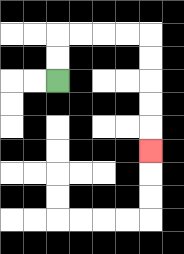{'start': '[2, 3]', 'end': '[6, 6]', 'path_directions': 'U,U,R,R,R,R,D,D,D,D,D', 'path_coordinates': '[[2, 3], [2, 2], [2, 1], [3, 1], [4, 1], [5, 1], [6, 1], [6, 2], [6, 3], [6, 4], [6, 5], [6, 6]]'}